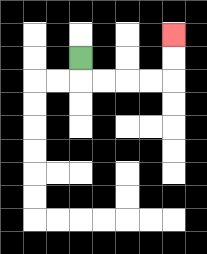{'start': '[3, 2]', 'end': '[7, 1]', 'path_directions': 'D,R,R,R,R,U,U', 'path_coordinates': '[[3, 2], [3, 3], [4, 3], [5, 3], [6, 3], [7, 3], [7, 2], [7, 1]]'}